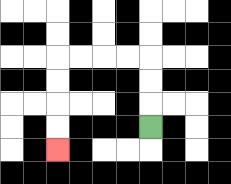{'start': '[6, 5]', 'end': '[2, 6]', 'path_directions': 'U,U,U,L,L,L,L,D,D,D,D', 'path_coordinates': '[[6, 5], [6, 4], [6, 3], [6, 2], [5, 2], [4, 2], [3, 2], [2, 2], [2, 3], [2, 4], [2, 5], [2, 6]]'}